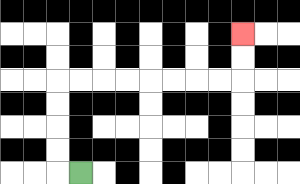{'start': '[3, 7]', 'end': '[10, 1]', 'path_directions': 'L,U,U,U,U,R,R,R,R,R,R,R,R,U,U', 'path_coordinates': '[[3, 7], [2, 7], [2, 6], [2, 5], [2, 4], [2, 3], [3, 3], [4, 3], [5, 3], [6, 3], [7, 3], [8, 3], [9, 3], [10, 3], [10, 2], [10, 1]]'}